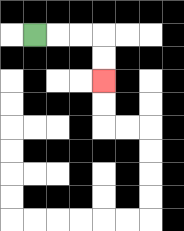{'start': '[1, 1]', 'end': '[4, 3]', 'path_directions': 'R,R,R,D,D', 'path_coordinates': '[[1, 1], [2, 1], [3, 1], [4, 1], [4, 2], [4, 3]]'}